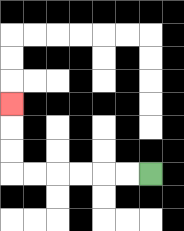{'start': '[6, 7]', 'end': '[0, 4]', 'path_directions': 'L,L,L,L,L,L,U,U,U', 'path_coordinates': '[[6, 7], [5, 7], [4, 7], [3, 7], [2, 7], [1, 7], [0, 7], [0, 6], [0, 5], [0, 4]]'}